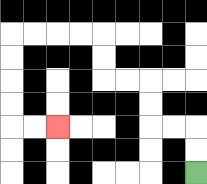{'start': '[8, 7]', 'end': '[2, 5]', 'path_directions': 'U,U,L,L,U,U,L,L,U,U,L,L,L,L,D,D,D,D,R,R', 'path_coordinates': '[[8, 7], [8, 6], [8, 5], [7, 5], [6, 5], [6, 4], [6, 3], [5, 3], [4, 3], [4, 2], [4, 1], [3, 1], [2, 1], [1, 1], [0, 1], [0, 2], [0, 3], [0, 4], [0, 5], [1, 5], [2, 5]]'}